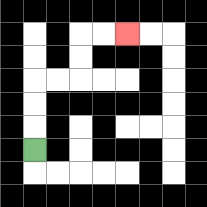{'start': '[1, 6]', 'end': '[5, 1]', 'path_directions': 'U,U,U,R,R,U,U,R,R', 'path_coordinates': '[[1, 6], [1, 5], [1, 4], [1, 3], [2, 3], [3, 3], [3, 2], [3, 1], [4, 1], [5, 1]]'}